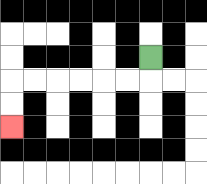{'start': '[6, 2]', 'end': '[0, 5]', 'path_directions': 'D,L,L,L,L,L,L,D,D', 'path_coordinates': '[[6, 2], [6, 3], [5, 3], [4, 3], [3, 3], [2, 3], [1, 3], [0, 3], [0, 4], [0, 5]]'}